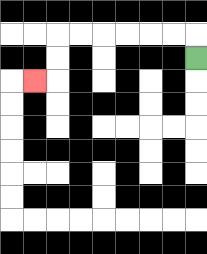{'start': '[8, 2]', 'end': '[1, 3]', 'path_directions': 'U,L,L,L,L,L,L,D,D,L', 'path_coordinates': '[[8, 2], [8, 1], [7, 1], [6, 1], [5, 1], [4, 1], [3, 1], [2, 1], [2, 2], [2, 3], [1, 3]]'}